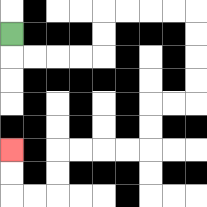{'start': '[0, 1]', 'end': '[0, 6]', 'path_directions': 'D,R,R,R,R,U,U,R,R,R,R,D,D,D,D,L,L,D,D,L,L,L,L,D,D,L,L,U,U', 'path_coordinates': '[[0, 1], [0, 2], [1, 2], [2, 2], [3, 2], [4, 2], [4, 1], [4, 0], [5, 0], [6, 0], [7, 0], [8, 0], [8, 1], [8, 2], [8, 3], [8, 4], [7, 4], [6, 4], [6, 5], [6, 6], [5, 6], [4, 6], [3, 6], [2, 6], [2, 7], [2, 8], [1, 8], [0, 8], [0, 7], [0, 6]]'}